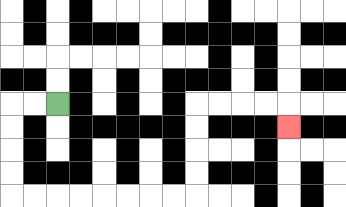{'start': '[2, 4]', 'end': '[12, 5]', 'path_directions': 'L,L,D,D,D,D,R,R,R,R,R,R,R,R,U,U,U,U,R,R,R,R,D', 'path_coordinates': '[[2, 4], [1, 4], [0, 4], [0, 5], [0, 6], [0, 7], [0, 8], [1, 8], [2, 8], [3, 8], [4, 8], [5, 8], [6, 8], [7, 8], [8, 8], [8, 7], [8, 6], [8, 5], [8, 4], [9, 4], [10, 4], [11, 4], [12, 4], [12, 5]]'}